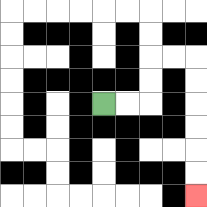{'start': '[4, 4]', 'end': '[8, 8]', 'path_directions': 'R,R,U,U,R,R,D,D,D,D,D,D', 'path_coordinates': '[[4, 4], [5, 4], [6, 4], [6, 3], [6, 2], [7, 2], [8, 2], [8, 3], [8, 4], [8, 5], [8, 6], [8, 7], [8, 8]]'}